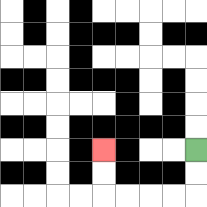{'start': '[8, 6]', 'end': '[4, 6]', 'path_directions': 'D,D,L,L,L,L,U,U', 'path_coordinates': '[[8, 6], [8, 7], [8, 8], [7, 8], [6, 8], [5, 8], [4, 8], [4, 7], [4, 6]]'}